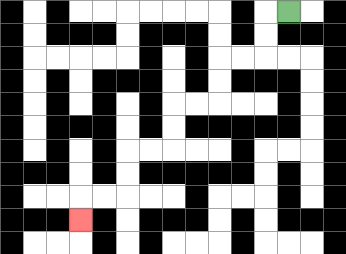{'start': '[12, 0]', 'end': '[3, 9]', 'path_directions': 'L,D,D,L,L,D,D,L,L,D,D,L,L,D,D,L,L,D', 'path_coordinates': '[[12, 0], [11, 0], [11, 1], [11, 2], [10, 2], [9, 2], [9, 3], [9, 4], [8, 4], [7, 4], [7, 5], [7, 6], [6, 6], [5, 6], [5, 7], [5, 8], [4, 8], [3, 8], [3, 9]]'}